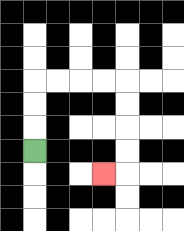{'start': '[1, 6]', 'end': '[4, 7]', 'path_directions': 'U,U,U,R,R,R,R,D,D,D,D,L', 'path_coordinates': '[[1, 6], [1, 5], [1, 4], [1, 3], [2, 3], [3, 3], [4, 3], [5, 3], [5, 4], [5, 5], [5, 6], [5, 7], [4, 7]]'}